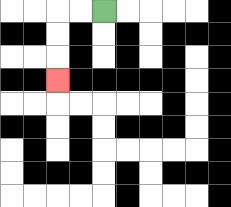{'start': '[4, 0]', 'end': '[2, 3]', 'path_directions': 'L,L,D,D,D', 'path_coordinates': '[[4, 0], [3, 0], [2, 0], [2, 1], [2, 2], [2, 3]]'}